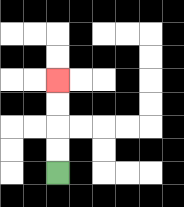{'start': '[2, 7]', 'end': '[2, 3]', 'path_directions': 'U,U,U,U', 'path_coordinates': '[[2, 7], [2, 6], [2, 5], [2, 4], [2, 3]]'}